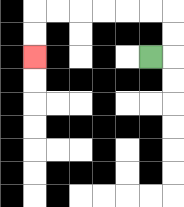{'start': '[6, 2]', 'end': '[1, 2]', 'path_directions': 'R,U,U,L,L,L,L,L,L,D,D', 'path_coordinates': '[[6, 2], [7, 2], [7, 1], [7, 0], [6, 0], [5, 0], [4, 0], [3, 0], [2, 0], [1, 0], [1, 1], [1, 2]]'}